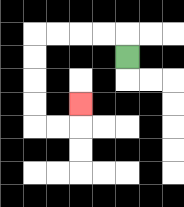{'start': '[5, 2]', 'end': '[3, 4]', 'path_directions': 'U,L,L,L,L,D,D,D,D,R,R,U', 'path_coordinates': '[[5, 2], [5, 1], [4, 1], [3, 1], [2, 1], [1, 1], [1, 2], [1, 3], [1, 4], [1, 5], [2, 5], [3, 5], [3, 4]]'}